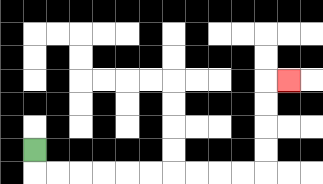{'start': '[1, 6]', 'end': '[12, 3]', 'path_directions': 'D,R,R,R,R,R,R,R,R,R,R,U,U,U,U,R', 'path_coordinates': '[[1, 6], [1, 7], [2, 7], [3, 7], [4, 7], [5, 7], [6, 7], [7, 7], [8, 7], [9, 7], [10, 7], [11, 7], [11, 6], [11, 5], [11, 4], [11, 3], [12, 3]]'}